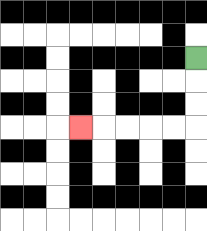{'start': '[8, 2]', 'end': '[3, 5]', 'path_directions': 'D,D,D,L,L,L,L,L', 'path_coordinates': '[[8, 2], [8, 3], [8, 4], [8, 5], [7, 5], [6, 5], [5, 5], [4, 5], [3, 5]]'}